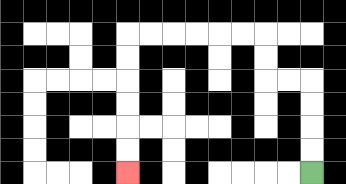{'start': '[13, 7]', 'end': '[5, 7]', 'path_directions': 'U,U,U,U,L,L,U,U,L,L,L,L,L,L,D,D,D,D,D,D', 'path_coordinates': '[[13, 7], [13, 6], [13, 5], [13, 4], [13, 3], [12, 3], [11, 3], [11, 2], [11, 1], [10, 1], [9, 1], [8, 1], [7, 1], [6, 1], [5, 1], [5, 2], [5, 3], [5, 4], [5, 5], [5, 6], [5, 7]]'}